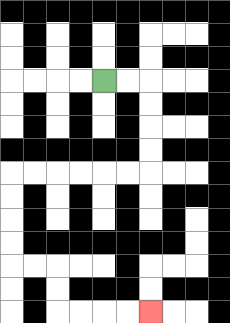{'start': '[4, 3]', 'end': '[6, 13]', 'path_directions': 'R,R,D,D,D,D,L,L,L,L,L,L,D,D,D,D,R,R,D,D,R,R,R,R', 'path_coordinates': '[[4, 3], [5, 3], [6, 3], [6, 4], [6, 5], [6, 6], [6, 7], [5, 7], [4, 7], [3, 7], [2, 7], [1, 7], [0, 7], [0, 8], [0, 9], [0, 10], [0, 11], [1, 11], [2, 11], [2, 12], [2, 13], [3, 13], [4, 13], [5, 13], [6, 13]]'}